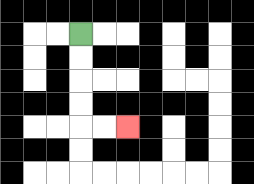{'start': '[3, 1]', 'end': '[5, 5]', 'path_directions': 'D,D,D,D,R,R', 'path_coordinates': '[[3, 1], [3, 2], [3, 3], [3, 4], [3, 5], [4, 5], [5, 5]]'}